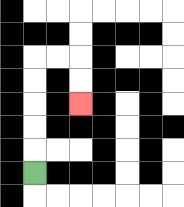{'start': '[1, 7]', 'end': '[3, 4]', 'path_directions': 'U,U,U,U,U,R,R,D,D', 'path_coordinates': '[[1, 7], [1, 6], [1, 5], [1, 4], [1, 3], [1, 2], [2, 2], [3, 2], [3, 3], [3, 4]]'}